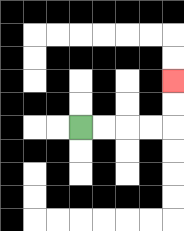{'start': '[3, 5]', 'end': '[7, 3]', 'path_directions': 'R,R,R,R,U,U', 'path_coordinates': '[[3, 5], [4, 5], [5, 5], [6, 5], [7, 5], [7, 4], [7, 3]]'}